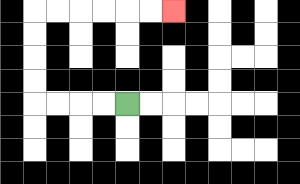{'start': '[5, 4]', 'end': '[7, 0]', 'path_directions': 'L,L,L,L,U,U,U,U,R,R,R,R,R,R', 'path_coordinates': '[[5, 4], [4, 4], [3, 4], [2, 4], [1, 4], [1, 3], [1, 2], [1, 1], [1, 0], [2, 0], [3, 0], [4, 0], [5, 0], [6, 0], [7, 0]]'}